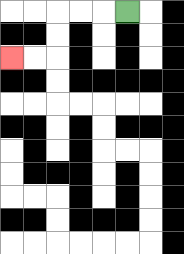{'start': '[5, 0]', 'end': '[0, 2]', 'path_directions': 'L,L,L,D,D,L,L', 'path_coordinates': '[[5, 0], [4, 0], [3, 0], [2, 0], [2, 1], [2, 2], [1, 2], [0, 2]]'}